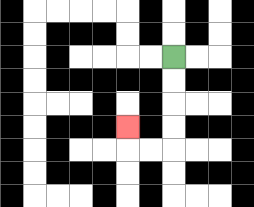{'start': '[7, 2]', 'end': '[5, 5]', 'path_directions': 'D,D,D,D,L,L,U', 'path_coordinates': '[[7, 2], [7, 3], [7, 4], [7, 5], [7, 6], [6, 6], [5, 6], [5, 5]]'}